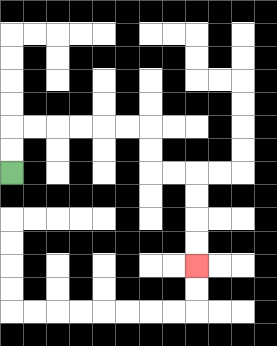{'start': '[0, 7]', 'end': '[8, 11]', 'path_directions': 'U,U,R,R,R,R,R,R,D,D,R,R,D,D,D,D', 'path_coordinates': '[[0, 7], [0, 6], [0, 5], [1, 5], [2, 5], [3, 5], [4, 5], [5, 5], [6, 5], [6, 6], [6, 7], [7, 7], [8, 7], [8, 8], [8, 9], [8, 10], [8, 11]]'}